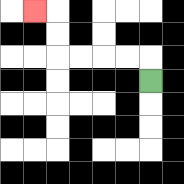{'start': '[6, 3]', 'end': '[1, 0]', 'path_directions': 'U,L,L,L,L,U,U,L', 'path_coordinates': '[[6, 3], [6, 2], [5, 2], [4, 2], [3, 2], [2, 2], [2, 1], [2, 0], [1, 0]]'}